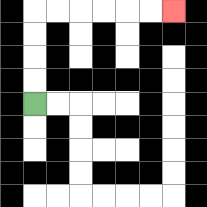{'start': '[1, 4]', 'end': '[7, 0]', 'path_directions': 'U,U,U,U,R,R,R,R,R,R', 'path_coordinates': '[[1, 4], [1, 3], [1, 2], [1, 1], [1, 0], [2, 0], [3, 0], [4, 0], [5, 0], [6, 0], [7, 0]]'}